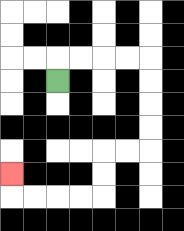{'start': '[2, 3]', 'end': '[0, 7]', 'path_directions': 'U,R,R,R,R,D,D,D,D,L,L,D,D,L,L,L,L,U', 'path_coordinates': '[[2, 3], [2, 2], [3, 2], [4, 2], [5, 2], [6, 2], [6, 3], [6, 4], [6, 5], [6, 6], [5, 6], [4, 6], [4, 7], [4, 8], [3, 8], [2, 8], [1, 8], [0, 8], [0, 7]]'}